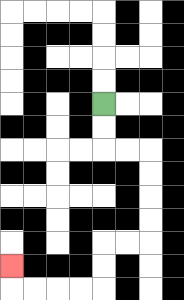{'start': '[4, 4]', 'end': '[0, 11]', 'path_directions': 'D,D,R,R,D,D,D,D,L,L,D,D,L,L,L,L,U', 'path_coordinates': '[[4, 4], [4, 5], [4, 6], [5, 6], [6, 6], [6, 7], [6, 8], [6, 9], [6, 10], [5, 10], [4, 10], [4, 11], [4, 12], [3, 12], [2, 12], [1, 12], [0, 12], [0, 11]]'}